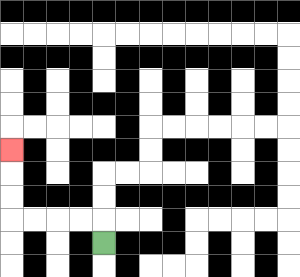{'start': '[4, 10]', 'end': '[0, 6]', 'path_directions': 'U,L,L,L,L,U,U,U', 'path_coordinates': '[[4, 10], [4, 9], [3, 9], [2, 9], [1, 9], [0, 9], [0, 8], [0, 7], [0, 6]]'}